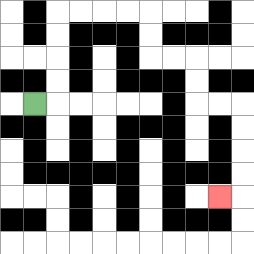{'start': '[1, 4]', 'end': '[9, 8]', 'path_directions': 'R,U,U,U,U,R,R,R,R,D,D,R,R,D,D,R,R,D,D,D,D,L', 'path_coordinates': '[[1, 4], [2, 4], [2, 3], [2, 2], [2, 1], [2, 0], [3, 0], [4, 0], [5, 0], [6, 0], [6, 1], [6, 2], [7, 2], [8, 2], [8, 3], [8, 4], [9, 4], [10, 4], [10, 5], [10, 6], [10, 7], [10, 8], [9, 8]]'}